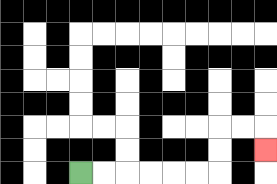{'start': '[3, 7]', 'end': '[11, 6]', 'path_directions': 'R,R,R,R,R,R,U,U,R,R,D', 'path_coordinates': '[[3, 7], [4, 7], [5, 7], [6, 7], [7, 7], [8, 7], [9, 7], [9, 6], [9, 5], [10, 5], [11, 5], [11, 6]]'}